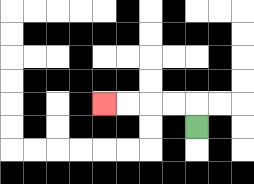{'start': '[8, 5]', 'end': '[4, 4]', 'path_directions': 'U,L,L,L,L', 'path_coordinates': '[[8, 5], [8, 4], [7, 4], [6, 4], [5, 4], [4, 4]]'}